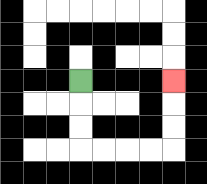{'start': '[3, 3]', 'end': '[7, 3]', 'path_directions': 'D,D,D,R,R,R,R,U,U,U', 'path_coordinates': '[[3, 3], [3, 4], [3, 5], [3, 6], [4, 6], [5, 6], [6, 6], [7, 6], [7, 5], [7, 4], [7, 3]]'}